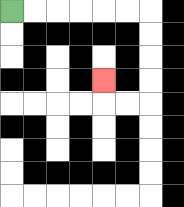{'start': '[0, 0]', 'end': '[4, 3]', 'path_directions': 'R,R,R,R,R,R,D,D,D,D,L,L,U', 'path_coordinates': '[[0, 0], [1, 0], [2, 0], [3, 0], [4, 0], [5, 0], [6, 0], [6, 1], [6, 2], [6, 3], [6, 4], [5, 4], [4, 4], [4, 3]]'}